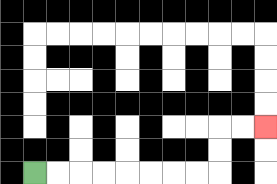{'start': '[1, 7]', 'end': '[11, 5]', 'path_directions': 'R,R,R,R,R,R,R,R,U,U,R,R', 'path_coordinates': '[[1, 7], [2, 7], [3, 7], [4, 7], [5, 7], [6, 7], [7, 7], [8, 7], [9, 7], [9, 6], [9, 5], [10, 5], [11, 5]]'}